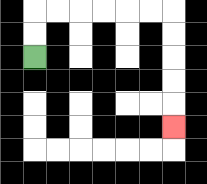{'start': '[1, 2]', 'end': '[7, 5]', 'path_directions': 'U,U,R,R,R,R,R,R,D,D,D,D,D', 'path_coordinates': '[[1, 2], [1, 1], [1, 0], [2, 0], [3, 0], [4, 0], [5, 0], [6, 0], [7, 0], [7, 1], [7, 2], [7, 3], [7, 4], [7, 5]]'}